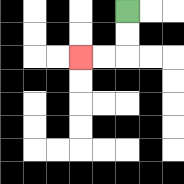{'start': '[5, 0]', 'end': '[3, 2]', 'path_directions': 'D,D,L,L', 'path_coordinates': '[[5, 0], [5, 1], [5, 2], [4, 2], [3, 2]]'}